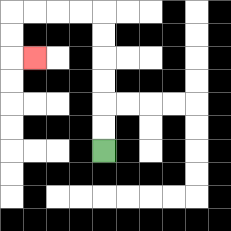{'start': '[4, 6]', 'end': '[1, 2]', 'path_directions': 'U,U,U,U,U,U,L,L,L,L,D,D,R', 'path_coordinates': '[[4, 6], [4, 5], [4, 4], [4, 3], [4, 2], [4, 1], [4, 0], [3, 0], [2, 0], [1, 0], [0, 0], [0, 1], [0, 2], [1, 2]]'}